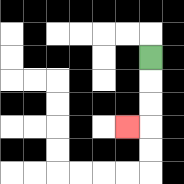{'start': '[6, 2]', 'end': '[5, 5]', 'path_directions': 'D,D,D,L', 'path_coordinates': '[[6, 2], [6, 3], [6, 4], [6, 5], [5, 5]]'}